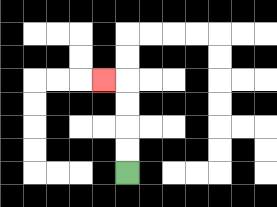{'start': '[5, 7]', 'end': '[4, 3]', 'path_directions': 'U,U,U,U,L', 'path_coordinates': '[[5, 7], [5, 6], [5, 5], [5, 4], [5, 3], [4, 3]]'}